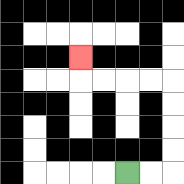{'start': '[5, 7]', 'end': '[3, 2]', 'path_directions': 'R,R,U,U,U,U,L,L,L,L,U', 'path_coordinates': '[[5, 7], [6, 7], [7, 7], [7, 6], [7, 5], [7, 4], [7, 3], [6, 3], [5, 3], [4, 3], [3, 3], [3, 2]]'}